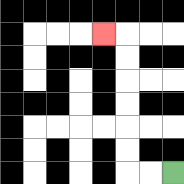{'start': '[7, 7]', 'end': '[4, 1]', 'path_directions': 'L,L,U,U,U,U,U,U,L', 'path_coordinates': '[[7, 7], [6, 7], [5, 7], [5, 6], [5, 5], [5, 4], [5, 3], [5, 2], [5, 1], [4, 1]]'}